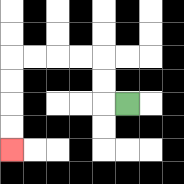{'start': '[5, 4]', 'end': '[0, 6]', 'path_directions': 'L,U,U,L,L,L,L,D,D,D,D', 'path_coordinates': '[[5, 4], [4, 4], [4, 3], [4, 2], [3, 2], [2, 2], [1, 2], [0, 2], [0, 3], [0, 4], [0, 5], [0, 6]]'}